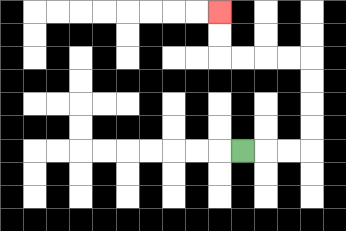{'start': '[10, 6]', 'end': '[9, 0]', 'path_directions': 'R,R,R,U,U,U,U,L,L,L,L,U,U', 'path_coordinates': '[[10, 6], [11, 6], [12, 6], [13, 6], [13, 5], [13, 4], [13, 3], [13, 2], [12, 2], [11, 2], [10, 2], [9, 2], [9, 1], [9, 0]]'}